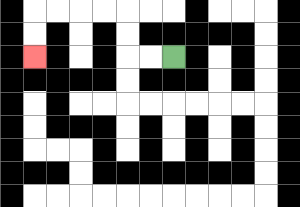{'start': '[7, 2]', 'end': '[1, 2]', 'path_directions': 'L,L,U,U,L,L,L,L,D,D', 'path_coordinates': '[[7, 2], [6, 2], [5, 2], [5, 1], [5, 0], [4, 0], [3, 0], [2, 0], [1, 0], [1, 1], [1, 2]]'}